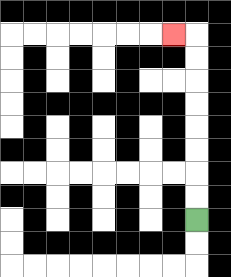{'start': '[8, 9]', 'end': '[7, 1]', 'path_directions': 'U,U,U,U,U,U,U,U,L', 'path_coordinates': '[[8, 9], [8, 8], [8, 7], [8, 6], [8, 5], [8, 4], [8, 3], [8, 2], [8, 1], [7, 1]]'}